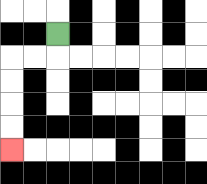{'start': '[2, 1]', 'end': '[0, 6]', 'path_directions': 'D,L,L,D,D,D,D', 'path_coordinates': '[[2, 1], [2, 2], [1, 2], [0, 2], [0, 3], [0, 4], [0, 5], [0, 6]]'}